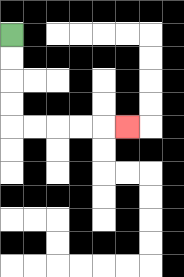{'start': '[0, 1]', 'end': '[5, 5]', 'path_directions': 'D,D,D,D,R,R,R,R,R', 'path_coordinates': '[[0, 1], [0, 2], [0, 3], [0, 4], [0, 5], [1, 5], [2, 5], [3, 5], [4, 5], [5, 5]]'}